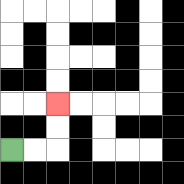{'start': '[0, 6]', 'end': '[2, 4]', 'path_directions': 'R,R,U,U', 'path_coordinates': '[[0, 6], [1, 6], [2, 6], [2, 5], [2, 4]]'}